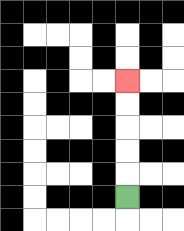{'start': '[5, 8]', 'end': '[5, 3]', 'path_directions': 'U,U,U,U,U', 'path_coordinates': '[[5, 8], [5, 7], [5, 6], [5, 5], [5, 4], [5, 3]]'}